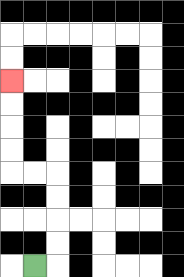{'start': '[1, 11]', 'end': '[0, 3]', 'path_directions': 'R,U,U,U,U,L,L,U,U,U,U', 'path_coordinates': '[[1, 11], [2, 11], [2, 10], [2, 9], [2, 8], [2, 7], [1, 7], [0, 7], [0, 6], [0, 5], [0, 4], [0, 3]]'}